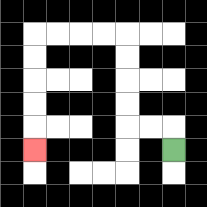{'start': '[7, 6]', 'end': '[1, 6]', 'path_directions': 'U,L,L,U,U,U,U,L,L,L,L,D,D,D,D,D', 'path_coordinates': '[[7, 6], [7, 5], [6, 5], [5, 5], [5, 4], [5, 3], [5, 2], [5, 1], [4, 1], [3, 1], [2, 1], [1, 1], [1, 2], [1, 3], [1, 4], [1, 5], [1, 6]]'}